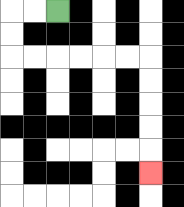{'start': '[2, 0]', 'end': '[6, 7]', 'path_directions': 'L,L,D,D,R,R,R,R,R,R,D,D,D,D,D', 'path_coordinates': '[[2, 0], [1, 0], [0, 0], [0, 1], [0, 2], [1, 2], [2, 2], [3, 2], [4, 2], [5, 2], [6, 2], [6, 3], [6, 4], [6, 5], [6, 6], [6, 7]]'}